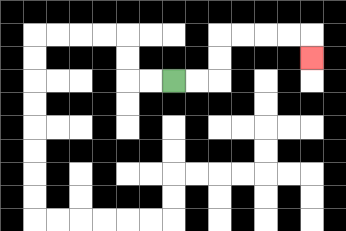{'start': '[7, 3]', 'end': '[13, 2]', 'path_directions': 'R,R,U,U,R,R,R,R,D', 'path_coordinates': '[[7, 3], [8, 3], [9, 3], [9, 2], [9, 1], [10, 1], [11, 1], [12, 1], [13, 1], [13, 2]]'}